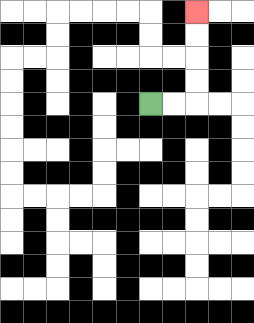{'start': '[6, 4]', 'end': '[8, 0]', 'path_directions': 'R,R,U,U,U,U', 'path_coordinates': '[[6, 4], [7, 4], [8, 4], [8, 3], [8, 2], [8, 1], [8, 0]]'}